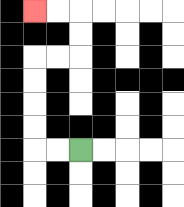{'start': '[3, 6]', 'end': '[1, 0]', 'path_directions': 'L,L,U,U,U,U,R,R,U,U,L,L', 'path_coordinates': '[[3, 6], [2, 6], [1, 6], [1, 5], [1, 4], [1, 3], [1, 2], [2, 2], [3, 2], [3, 1], [3, 0], [2, 0], [1, 0]]'}